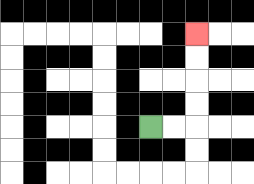{'start': '[6, 5]', 'end': '[8, 1]', 'path_directions': 'R,R,U,U,U,U', 'path_coordinates': '[[6, 5], [7, 5], [8, 5], [8, 4], [8, 3], [8, 2], [8, 1]]'}